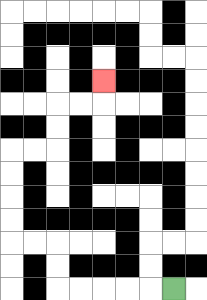{'start': '[7, 12]', 'end': '[4, 3]', 'path_directions': 'L,L,L,L,L,U,U,L,L,U,U,U,U,R,R,U,U,R,R,U', 'path_coordinates': '[[7, 12], [6, 12], [5, 12], [4, 12], [3, 12], [2, 12], [2, 11], [2, 10], [1, 10], [0, 10], [0, 9], [0, 8], [0, 7], [0, 6], [1, 6], [2, 6], [2, 5], [2, 4], [3, 4], [4, 4], [4, 3]]'}